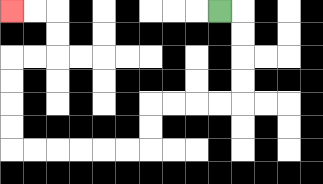{'start': '[9, 0]', 'end': '[0, 0]', 'path_directions': 'R,D,D,D,D,L,L,L,L,D,D,L,L,L,L,L,L,U,U,U,U,R,R,U,U,L,L', 'path_coordinates': '[[9, 0], [10, 0], [10, 1], [10, 2], [10, 3], [10, 4], [9, 4], [8, 4], [7, 4], [6, 4], [6, 5], [6, 6], [5, 6], [4, 6], [3, 6], [2, 6], [1, 6], [0, 6], [0, 5], [0, 4], [0, 3], [0, 2], [1, 2], [2, 2], [2, 1], [2, 0], [1, 0], [0, 0]]'}